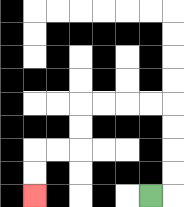{'start': '[6, 8]', 'end': '[1, 8]', 'path_directions': 'R,U,U,U,U,L,L,L,L,D,D,L,L,D,D', 'path_coordinates': '[[6, 8], [7, 8], [7, 7], [7, 6], [7, 5], [7, 4], [6, 4], [5, 4], [4, 4], [3, 4], [3, 5], [3, 6], [2, 6], [1, 6], [1, 7], [1, 8]]'}